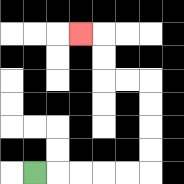{'start': '[1, 7]', 'end': '[3, 1]', 'path_directions': 'R,R,R,R,R,U,U,U,U,L,L,U,U,L', 'path_coordinates': '[[1, 7], [2, 7], [3, 7], [4, 7], [5, 7], [6, 7], [6, 6], [6, 5], [6, 4], [6, 3], [5, 3], [4, 3], [4, 2], [4, 1], [3, 1]]'}